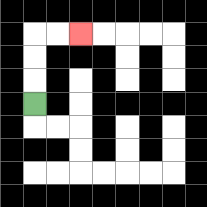{'start': '[1, 4]', 'end': '[3, 1]', 'path_directions': 'U,U,U,R,R', 'path_coordinates': '[[1, 4], [1, 3], [1, 2], [1, 1], [2, 1], [3, 1]]'}